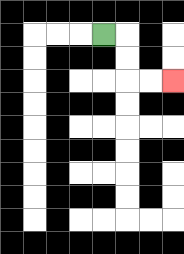{'start': '[4, 1]', 'end': '[7, 3]', 'path_directions': 'R,D,D,R,R', 'path_coordinates': '[[4, 1], [5, 1], [5, 2], [5, 3], [6, 3], [7, 3]]'}